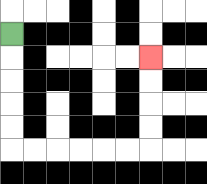{'start': '[0, 1]', 'end': '[6, 2]', 'path_directions': 'D,D,D,D,D,R,R,R,R,R,R,U,U,U,U', 'path_coordinates': '[[0, 1], [0, 2], [0, 3], [0, 4], [0, 5], [0, 6], [1, 6], [2, 6], [3, 6], [4, 6], [5, 6], [6, 6], [6, 5], [6, 4], [6, 3], [6, 2]]'}